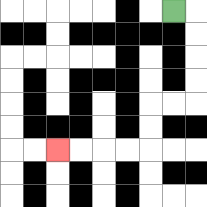{'start': '[7, 0]', 'end': '[2, 6]', 'path_directions': 'R,D,D,D,D,L,L,D,D,L,L,L,L', 'path_coordinates': '[[7, 0], [8, 0], [8, 1], [8, 2], [8, 3], [8, 4], [7, 4], [6, 4], [6, 5], [6, 6], [5, 6], [4, 6], [3, 6], [2, 6]]'}